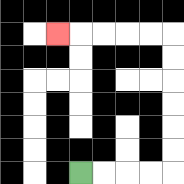{'start': '[3, 7]', 'end': '[2, 1]', 'path_directions': 'R,R,R,R,U,U,U,U,U,U,L,L,L,L,L', 'path_coordinates': '[[3, 7], [4, 7], [5, 7], [6, 7], [7, 7], [7, 6], [7, 5], [7, 4], [7, 3], [7, 2], [7, 1], [6, 1], [5, 1], [4, 1], [3, 1], [2, 1]]'}